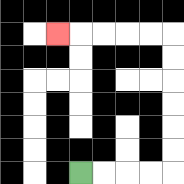{'start': '[3, 7]', 'end': '[2, 1]', 'path_directions': 'R,R,R,R,U,U,U,U,U,U,L,L,L,L,L', 'path_coordinates': '[[3, 7], [4, 7], [5, 7], [6, 7], [7, 7], [7, 6], [7, 5], [7, 4], [7, 3], [7, 2], [7, 1], [6, 1], [5, 1], [4, 1], [3, 1], [2, 1]]'}